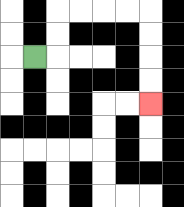{'start': '[1, 2]', 'end': '[6, 4]', 'path_directions': 'R,U,U,R,R,R,R,D,D,D,D', 'path_coordinates': '[[1, 2], [2, 2], [2, 1], [2, 0], [3, 0], [4, 0], [5, 0], [6, 0], [6, 1], [6, 2], [6, 3], [6, 4]]'}